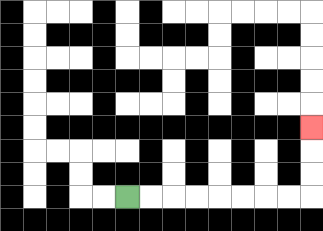{'start': '[5, 8]', 'end': '[13, 5]', 'path_directions': 'R,R,R,R,R,R,R,R,U,U,U', 'path_coordinates': '[[5, 8], [6, 8], [7, 8], [8, 8], [9, 8], [10, 8], [11, 8], [12, 8], [13, 8], [13, 7], [13, 6], [13, 5]]'}